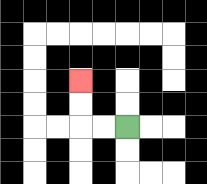{'start': '[5, 5]', 'end': '[3, 3]', 'path_directions': 'L,L,U,U', 'path_coordinates': '[[5, 5], [4, 5], [3, 5], [3, 4], [3, 3]]'}